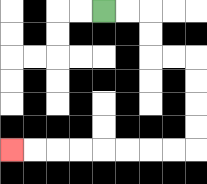{'start': '[4, 0]', 'end': '[0, 6]', 'path_directions': 'R,R,D,D,R,R,D,D,D,D,L,L,L,L,L,L,L,L', 'path_coordinates': '[[4, 0], [5, 0], [6, 0], [6, 1], [6, 2], [7, 2], [8, 2], [8, 3], [8, 4], [8, 5], [8, 6], [7, 6], [6, 6], [5, 6], [4, 6], [3, 6], [2, 6], [1, 6], [0, 6]]'}